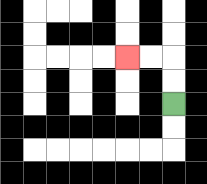{'start': '[7, 4]', 'end': '[5, 2]', 'path_directions': 'U,U,L,L', 'path_coordinates': '[[7, 4], [7, 3], [7, 2], [6, 2], [5, 2]]'}